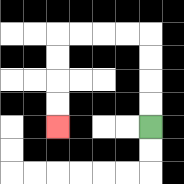{'start': '[6, 5]', 'end': '[2, 5]', 'path_directions': 'U,U,U,U,L,L,L,L,D,D,D,D', 'path_coordinates': '[[6, 5], [6, 4], [6, 3], [6, 2], [6, 1], [5, 1], [4, 1], [3, 1], [2, 1], [2, 2], [2, 3], [2, 4], [2, 5]]'}